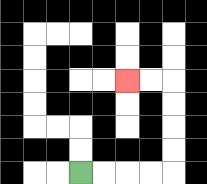{'start': '[3, 7]', 'end': '[5, 3]', 'path_directions': 'R,R,R,R,U,U,U,U,L,L', 'path_coordinates': '[[3, 7], [4, 7], [5, 7], [6, 7], [7, 7], [7, 6], [7, 5], [7, 4], [7, 3], [6, 3], [5, 3]]'}